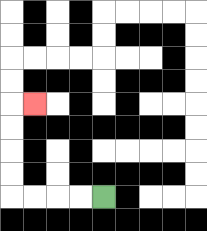{'start': '[4, 8]', 'end': '[1, 4]', 'path_directions': 'L,L,L,L,U,U,U,U,R', 'path_coordinates': '[[4, 8], [3, 8], [2, 8], [1, 8], [0, 8], [0, 7], [0, 6], [0, 5], [0, 4], [1, 4]]'}